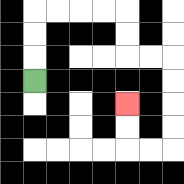{'start': '[1, 3]', 'end': '[5, 4]', 'path_directions': 'U,U,U,R,R,R,R,D,D,R,R,D,D,D,D,L,L,U,U', 'path_coordinates': '[[1, 3], [1, 2], [1, 1], [1, 0], [2, 0], [3, 0], [4, 0], [5, 0], [5, 1], [5, 2], [6, 2], [7, 2], [7, 3], [7, 4], [7, 5], [7, 6], [6, 6], [5, 6], [5, 5], [5, 4]]'}